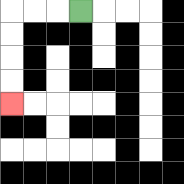{'start': '[3, 0]', 'end': '[0, 4]', 'path_directions': 'L,L,L,D,D,D,D', 'path_coordinates': '[[3, 0], [2, 0], [1, 0], [0, 0], [0, 1], [0, 2], [0, 3], [0, 4]]'}